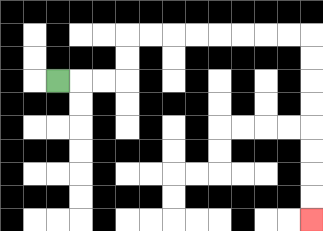{'start': '[2, 3]', 'end': '[13, 9]', 'path_directions': 'R,R,R,U,U,R,R,R,R,R,R,R,R,D,D,D,D,D,D,D,D', 'path_coordinates': '[[2, 3], [3, 3], [4, 3], [5, 3], [5, 2], [5, 1], [6, 1], [7, 1], [8, 1], [9, 1], [10, 1], [11, 1], [12, 1], [13, 1], [13, 2], [13, 3], [13, 4], [13, 5], [13, 6], [13, 7], [13, 8], [13, 9]]'}